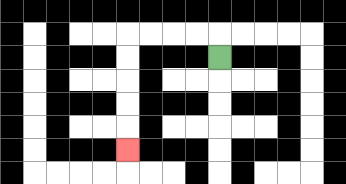{'start': '[9, 2]', 'end': '[5, 6]', 'path_directions': 'U,L,L,L,L,D,D,D,D,D', 'path_coordinates': '[[9, 2], [9, 1], [8, 1], [7, 1], [6, 1], [5, 1], [5, 2], [5, 3], [5, 4], [5, 5], [5, 6]]'}